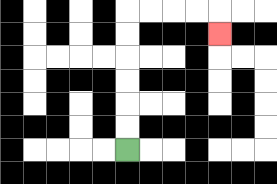{'start': '[5, 6]', 'end': '[9, 1]', 'path_directions': 'U,U,U,U,U,U,R,R,R,R,D', 'path_coordinates': '[[5, 6], [5, 5], [5, 4], [5, 3], [5, 2], [5, 1], [5, 0], [6, 0], [7, 0], [8, 0], [9, 0], [9, 1]]'}